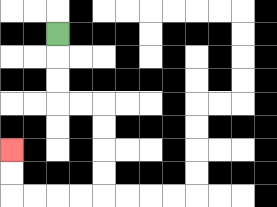{'start': '[2, 1]', 'end': '[0, 6]', 'path_directions': 'D,D,D,R,R,D,D,D,D,L,L,L,L,U,U', 'path_coordinates': '[[2, 1], [2, 2], [2, 3], [2, 4], [3, 4], [4, 4], [4, 5], [4, 6], [4, 7], [4, 8], [3, 8], [2, 8], [1, 8], [0, 8], [0, 7], [0, 6]]'}